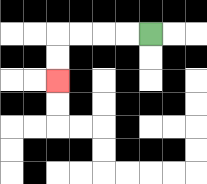{'start': '[6, 1]', 'end': '[2, 3]', 'path_directions': 'L,L,L,L,D,D', 'path_coordinates': '[[6, 1], [5, 1], [4, 1], [3, 1], [2, 1], [2, 2], [2, 3]]'}